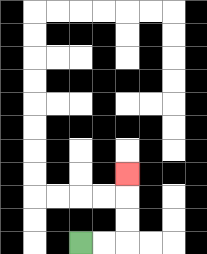{'start': '[3, 10]', 'end': '[5, 7]', 'path_directions': 'R,R,U,U,U', 'path_coordinates': '[[3, 10], [4, 10], [5, 10], [5, 9], [5, 8], [5, 7]]'}